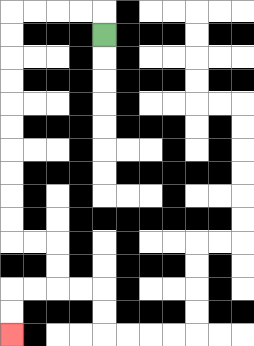{'start': '[4, 1]', 'end': '[0, 14]', 'path_directions': 'U,L,L,L,L,D,D,D,D,D,D,D,D,D,D,R,R,D,D,L,L,D,D', 'path_coordinates': '[[4, 1], [4, 0], [3, 0], [2, 0], [1, 0], [0, 0], [0, 1], [0, 2], [0, 3], [0, 4], [0, 5], [0, 6], [0, 7], [0, 8], [0, 9], [0, 10], [1, 10], [2, 10], [2, 11], [2, 12], [1, 12], [0, 12], [0, 13], [0, 14]]'}